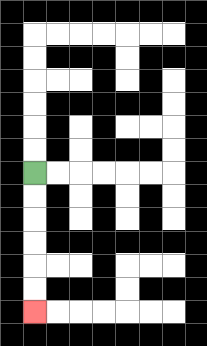{'start': '[1, 7]', 'end': '[1, 13]', 'path_directions': 'D,D,D,D,D,D', 'path_coordinates': '[[1, 7], [1, 8], [1, 9], [1, 10], [1, 11], [1, 12], [1, 13]]'}